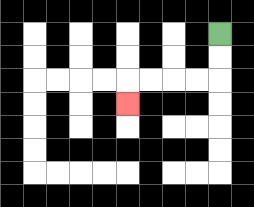{'start': '[9, 1]', 'end': '[5, 4]', 'path_directions': 'D,D,L,L,L,L,D', 'path_coordinates': '[[9, 1], [9, 2], [9, 3], [8, 3], [7, 3], [6, 3], [5, 3], [5, 4]]'}